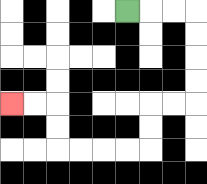{'start': '[5, 0]', 'end': '[0, 4]', 'path_directions': 'R,R,R,D,D,D,D,L,L,D,D,L,L,L,L,U,U,L,L', 'path_coordinates': '[[5, 0], [6, 0], [7, 0], [8, 0], [8, 1], [8, 2], [8, 3], [8, 4], [7, 4], [6, 4], [6, 5], [6, 6], [5, 6], [4, 6], [3, 6], [2, 6], [2, 5], [2, 4], [1, 4], [0, 4]]'}